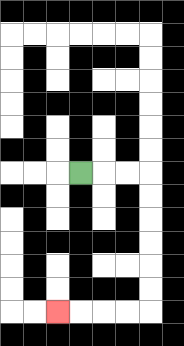{'start': '[3, 7]', 'end': '[2, 13]', 'path_directions': 'R,R,R,D,D,D,D,D,D,L,L,L,L', 'path_coordinates': '[[3, 7], [4, 7], [5, 7], [6, 7], [6, 8], [6, 9], [6, 10], [6, 11], [6, 12], [6, 13], [5, 13], [4, 13], [3, 13], [2, 13]]'}